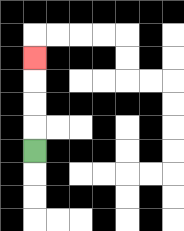{'start': '[1, 6]', 'end': '[1, 2]', 'path_directions': 'U,U,U,U', 'path_coordinates': '[[1, 6], [1, 5], [1, 4], [1, 3], [1, 2]]'}